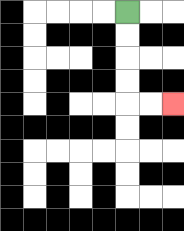{'start': '[5, 0]', 'end': '[7, 4]', 'path_directions': 'D,D,D,D,R,R', 'path_coordinates': '[[5, 0], [5, 1], [5, 2], [5, 3], [5, 4], [6, 4], [7, 4]]'}